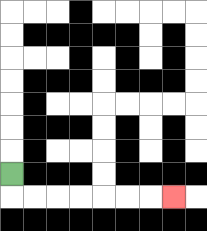{'start': '[0, 7]', 'end': '[7, 8]', 'path_directions': 'D,R,R,R,R,R,R,R', 'path_coordinates': '[[0, 7], [0, 8], [1, 8], [2, 8], [3, 8], [4, 8], [5, 8], [6, 8], [7, 8]]'}